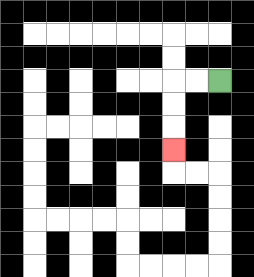{'start': '[9, 3]', 'end': '[7, 6]', 'path_directions': 'L,L,D,D,D', 'path_coordinates': '[[9, 3], [8, 3], [7, 3], [7, 4], [7, 5], [7, 6]]'}